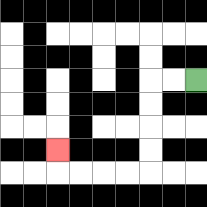{'start': '[8, 3]', 'end': '[2, 6]', 'path_directions': 'L,L,D,D,D,D,L,L,L,L,U', 'path_coordinates': '[[8, 3], [7, 3], [6, 3], [6, 4], [6, 5], [6, 6], [6, 7], [5, 7], [4, 7], [3, 7], [2, 7], [2, 6]]'}